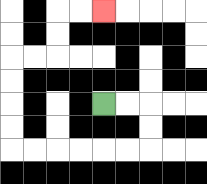{'start': '[4, 4]', 'end': '[4, 0]', 'path_directions': 'R,R,D,D,L,L,L,L,L,L,U,U,U,U,R,R,U,U,R,R', 'path_coordinates': '[[4, 4], [5, 4], [6, 4], [6, 5], [6, 6], [5, 6], [4, 6], [3, 6], [2, 6], [1, 6], [0, 6], [0, 5], [0, 4], [0, 3], [0, 2], [1, 2], [2, 2], [2, 1], [2, 0], [3, 0], [4, 0]]'}